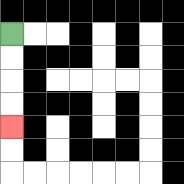{'start': '[0, 1]', 'end': '[0, 5]', 'path_directions': 'D,D,D,D', 'path_coordinates': '[[0, 1], [0, 2], [0, 3], [0, 4], [0, 5]]'}